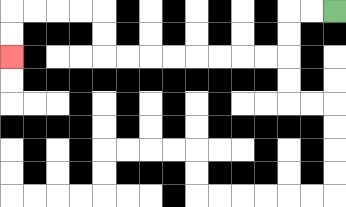{'start': '[14, 0]', 'end': '[0, 2]', 'path_directions': 'L,L,D,D,L,L,L,L,L,L,L,L,U,U,L,L,L,L,D,D', 'path_coordinates': '[[14, 0], [13, 0], [12, 0], [12, 1], [12, 2], [11, 2], [10, 2], [9, 2], [8, 2], [7, 2], [6, 2], [5, 2], [4, 2], [4, 1], [4, 0], [3, 0], [2, 0], [1, 0], [0, 0], [0, 1], [0, 2]]'}